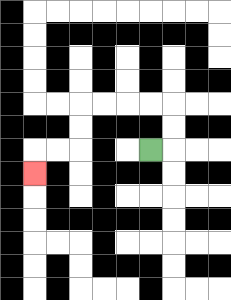{'start': '[6, 6]', 'end': '[1, 7]', 'path_directions': 'R,U,U,L,L,L,L,D,D,L,L,D', 'path_coordinates': '[[6, 6], [7, 6], [7, 5], [7, 4], [6, 4], [5, 4], [4, 4], [3, 4], [3, 5], [3, 6], [2, 6], [1, 6], [1, 7]]'}